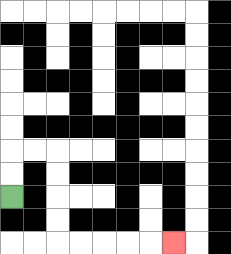{'start': '[0, 8]', 'end': '[7, 10]', 'path_directions': 'U,U,R,R,D,D,D,D,R,R,R,R,R', 'path_coordinates': '[[0, 8], [0, 7], [0, 6], [1, 6], [2, 6], [2, 7], [2, 8], [2, 9], [2, 10], [3, 10], [4, 10], [5, 10], [6, 10], [7, 10]]'}